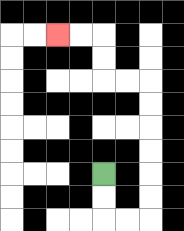{'start': '[4, 7]', 'end': '[2, 1]', 'path_directions': 'D,D,R,R,U,U,U,U,U,U,L,L,U,U,L,L', 'path_coordinates': '[[4, 7], [4, 8], [4, 9], [5, 9], [6, 9], [6, 8], [6, 7], [6, 6], [6, 5], [6, 4], [6, 3], [5, 3], [4, 3], [4, 2], [4, 1], [3, 1], [2, 1]]'}